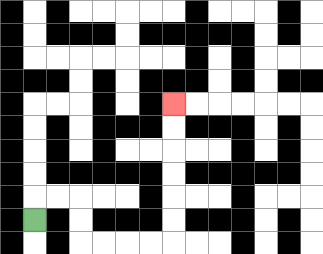{'start': '[1, 9]', 'end': '[7, 4]', 'path_directions': 'U,R,R,D,D,R,R,R,R,U,U,U,U,U,U', 'path_coordinates': '[[1, 9], [1, 8], [2, 8], [3, 8], [3, 9], [3, 10], [4, 10], [5, 10], [6, 10], [7, 10], [7, 9], [7, 8], [7, 7], [7, 6], [7, 5], [7, 4]]'}